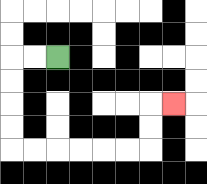{'start': '[2, 2]', 'end': '[7, 4]', 'path_directions': 'L,L,D,D,D,D,R,R,R,R,R,R,U,U,R', 'path_coordinates': '[[2, 2], [1, 2], [0, 2], [0, 3], [0, 4], [0, 5], [0, 6], [1, 6], [2, 6], [3, 6], [4, 6], [5, 6], [6, 6], [6, 5], [6, 4], [7, 4]]'}